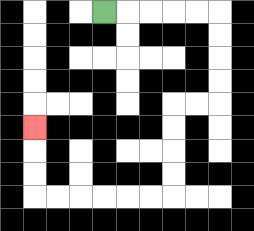{'start': '[4, 0]', 'end': '[1, 5]', 'path_directions': 'R,R,R,R,R,D,D,D,D,L,L,D,D,D,D,L,L,L,L,L,L,U,U,U', 'path_coordinates': '[[4, 0], [5, 0], [6, 0], [7, 0], [8, 0], [9, 0], [9, 1], [9, 2], [9, 3], [9, 4], [8, 4], [7, 4], [7, 5], [7, 6], [7, 7], [7, 8], [6, 8], [5, 8], [4, 8], [3, 8], [2, 8], [1, 8], [1, 7], [1, 6], [1, 5]]'}